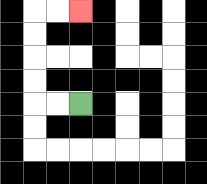{'start': '[3, 4]', 'end': '[3, 0]', 'path_directions': 'L,L,U,U,U,U,R,R', 'path_coordinates': '[[3, 4], [2, 4], [1, 4], [1, 3], [1, 2], [1, 1], [1, 0], [2, 0], [3, 0]]'}